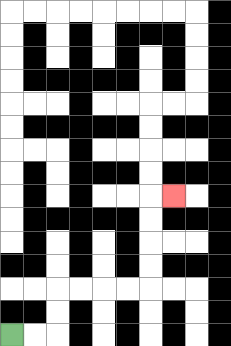{'start': '[0, 14]', 'end': '[7, 8]', 'path_directions': 'R,R,U,U,R,R,R,R,U,U,U,U,R', 'path_coordinates': '[[0, 14], [1, 14], [2, 14], [2, 13], [2, 12], [3, 12], [4, 12], [5, 12], [6, 12], [6, 11], [6, 10], [6, 9], [6, 8], [7, 8]]'}